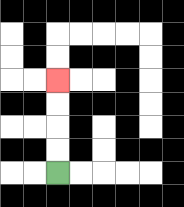{'start': '[2, 7]', 'end': '[2, 3]', 'path_directions': 'U,U,U,U', 'path_coordinates': '[[2, 7], [2, 6], [2, 5], [2, 4], [2, 3]]'}